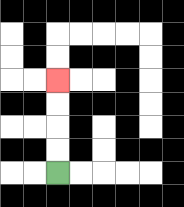{'start': '[2, 7]', 'end': '[2, 3]', 'path_directions': 'U,U,U,U', 'path_coordinates': '[[2, 7], [2, 6], [2, 5], [2, 4], [2, 3]]'}